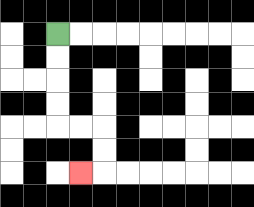{'start': '[2, 1]', 'end': '[3, 7]', 'path_directions': 'D,D,D,D,R,R,D,D,L', 'path_coordinates': '[[2, 1], [2, 2], [2, 3], [2, 4], [2, 5], [3, 5], [4, 5], [4, 6], [4, 7], [3, 7]]'}